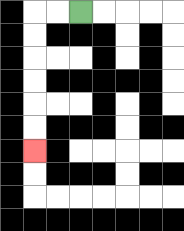{'start': '[3, 0]', 'end': '[1, 6]', 'path_directions': 'L,L,D,D,D,D,D,D', 'path_coordinates': '[[3, 0], [2, 0], [1, 0], [1, 1], [1, 2], [1, 3], [1, 4], [1, 5], [1, 6]]'}